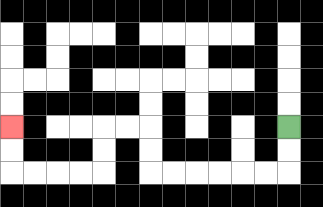{'start': '[12, 5]', 'end': '[0, 5]', 'path_directions': 'D,D,L,L,L,L,L,L,U,U,L,L,D,D,L,L,L,L,U,U', 'path_coordinates': '[[12, 5], [12, 6], [12, 7], [11, 7], [10, 7], [9, 7], [8, 7], [7, 7], [6, 7], [6, 6], [6, 5], [5, 5], [4, 5], [4, 6], [4, 7], [3, 7], [2, 7], [1, 7], [0, 7], [0, 6], [0, 5]]'}